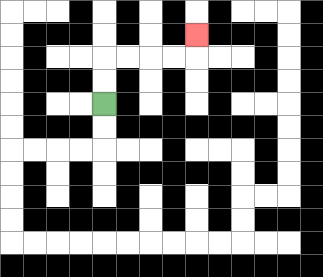{'start': '[4, 4]', 'end': '[8, 1]', 'path_directions': 'U,U,R,R,R,R,U', 'path_coordinates': '[[4, 4], [4, 3], [4, 2], [5, 2], [6, 2], [7, 2], [8, 2], [8, 1]]'}